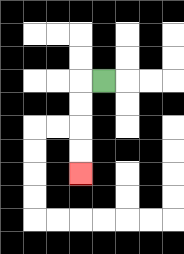{'start': '[4, 3]', 'end': '[3, 7]', 'path_directions': 'L,D,D,D,D', 'path_coordinates': '[[4, 3], [3, 3], [3, 4], [3, 5], [3, 6], [3, 7]]'}